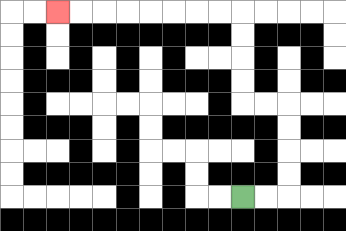{'start': '[10, 8]', 'end': '[2, 0]', 'path_directions': 'R,R,U,U,U,U,L,L,U,U,U,U,L,L,L,L,L,L,L,L', 'path_coordinates': '[[10, 8], [11, 8], [12, 8], [12, 7], [12, 6], [12, 5], [12, 4], [11, 4], [10, 4], [10, 3], [10, 2], [10, 1], [10, 0], [9, 0], [8, 0], [7, 0], [6, 0], [5, 0], [4, 0], [3, 0], [2, 0]]'}